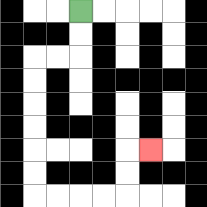{'start': '[3, 0]', 'end': '[6, 6]', 'path_directions': 'D,D,L,L,D,D,D,D,D,D,R,R,R,R,U,U,R', 'path_coordinates': '[[3, 0], [3, 1], [3, 2], [2, 2], [1, 2], [1, 3], [1, 4], [1, 5], [1, 6], [1, 7], [1, 8], [2, 8], [3, 8], [4, 8], [5, 8], [5, 7], [5, 6], [6, 6]]'}